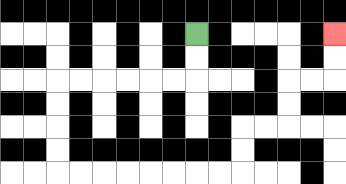{'start': '[8, 1]', 'end': '[14, 1]', 'path_directions': 'D,D,L,L,L,L,L,L,D,D,D,D,R,R,R,R,R,R,R,R,U,U,R,R,U,U,R,R,U,U', 'path_coordinates': '[[8, 1], [8, 2], [8, 3], [7, 3], [6, 3], [5, 3], [4, 3], [3, 3], [2, 3], [2, 4], [2, 5], [2, 6], [2, 7], [3, 7], [4, 7], [5, 7], [6, 7], [7, 7], [8, 7], [9, 7], [10, 7], [10, 6], [10, 5], [11, 5], [12, 5], [12, 4], [12, 3], [13, 3], [14, 3], [14, 2], [14, 1]]'}